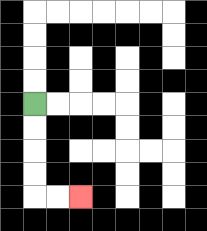{'start': '[1, 4]', 'end': '[3, 8]', 'path_directions': 'D,D,D,D,R,R', 'path_coordinates': '[[1, 4], [1, 5], [1, 6], [1, 7], [1, 8], [2, 8], [3, 8]]'}